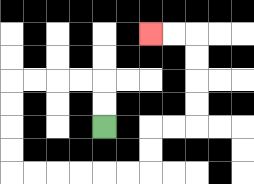{'start': '[4, 5]', 'end': '[6, 1]', 'path_directions': 'U,U,L,L,L,L,D,D,D,D,R,R,R,R,R,R,U,U,R,R,U,U,U,U,L,L', 'path_coordinates': '[[4, 5], [4, 4], [4, 3], [3, 3], [2, 3], [1, 3], [0, 3], [0, 4], [0, 5], [0, 6], [0, 7], [1, 7], [2, 7], [3, 7], [4, 7], [5, 7], [6, 7], [6, 6], [6, 5], [7, 5], [8, 5], [8, 4], [8, 3], [8, 2], [8, 1], [7, 1], [6, 1]]'}